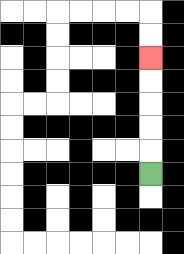{'start': '[6, 7]', 'end': '[6, 2]', 'path_directions': 'U,U,U,U,U', 'path_coordinates': '[[6, 7], [6, 6], [6, 5], [6, 4], [6, 3], [6, 2]]'}